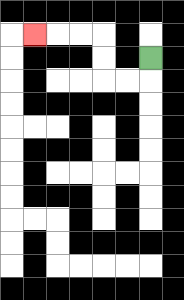{'start': '[6, 2]', 'end': '[1, 1]', 'path_directions': 'D,L,L,U,U,L,L,L', 'path_coordinates': '[[6, 2], [6, 3], [5, 3], [4, 3], [4, 2], [4, 1], [3, 1], [2, 1], [1, 1]]'}